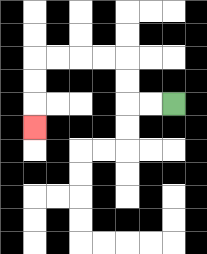{'start': '[7, 4]', 'end': '[1, 5]', 'path_directions': 'L,L,U,U,L,L,L,L,D,D,D', 'path_coordinates': '[[7, 4], [6, 4], [5, 4], [5, 3], [5, 2], [4, 2], [3, 2], [2, 2], [1, 2], [1, 3], [1, 4], [1, 5]]'}